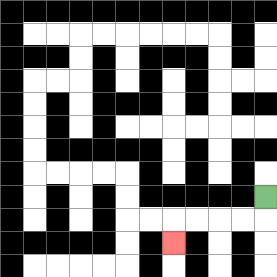{'start': '[11, 8]', 'end': '[7, 10]', 'path_directions': 'D,L,L,L,L,D', 'path_coordinates': '[[11, 8], [11, 9], [10, 9], [9, 9], [8, 9], [7, 9], [7, 10]]'}